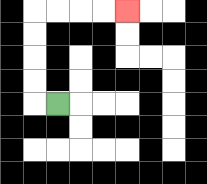{'start': '[2, 4]', 'end': '[5, 0]', 'path_directions': 'L,U,U,U,U,R,R,R,R', 'path_coordinates': '[[2, 4], [1, 4], [1, 3], [1, 2], [1, 1], [1, 0], [2, 0], [3, 0], [4, 0], [5, 0]]'}